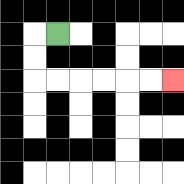{'start': '[2, 1]', 'end': '[7, 3]', 'path_directions': 'L,D,D,R,R,R,R,R,R', 'path_coordinates': '[[2, 1], [1, 1], [1, 2], [1, 3], [2, 3], [3, 3], [4, 3], [5, 3], [6, 3], [7, 3]]'}